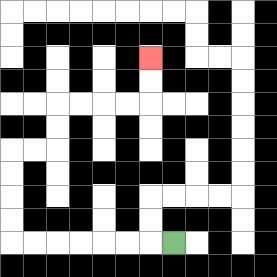{'start': '[7, 10]', 'end': '[6, 2]', 'path_directions': 'L,L,L,L,L,L,L,U,U,U,U,R,R,U,U,R,R,R,R,U,U', 'path_coordinates': '[[7, 10], [6, 10], [5, 10], [4, 10], [3, 10], [2, 10], [1, 10], [0, 10], [0, 9], [0, 8], [0, 7], [0, 6], [1, 6], [2, 6], [2, 5], [2, 4], [3, 4], [4, 4], [5, 4], [6, 4], [6, 3], [6, 2]]'}